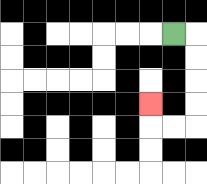{'start': '[7, 1]', 'end': '[6, 4]', 'path_directions': 'R,D,D,D,D,L,L,U', 'path_coordinates': '[[7, 1], [8, 1], [8, 2], [8, 3], [8, 4], [8, 5], [7, 5], [6, 5], [6, 4]]'}